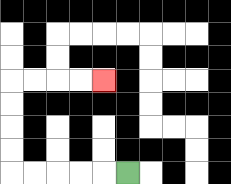{'start': '[5, 7]', 'end': '[4, 3]', 'path_directions': 'L,L,L,L,L,U,U,U,U,R,R,R,R', 'path_coordinates': '[[5, 7], [4, 7], [3, 7], [2, 7], [1, 7], [0, 7], [0, 6], [0, 5], [0, 4], [0, 3], [1, 3], [2, 3], [3, 3], [4, 3]]'}